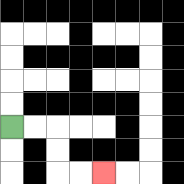{'start': '[0, 5]', 'end': '[4, 7]', 'path_directions': 'R,R,D,D,R,R', 'path_coordinates': '[[0, 5], [1, 5], [2, 5], [2, 6], [2, 7], [3, 7], [4, 7]]'}